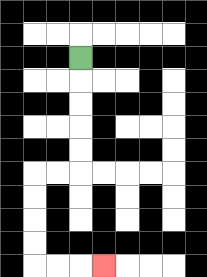{'start': '[3, 2]', 'end': '[4, 11]', 'path_directions': 'D,D,D,D,D,L,L,D,D,D,D,R,R,R', 'path_coordinates': '[[3, 2], [3, 3], [3, 4], [3, 5], [3, 6], [3, 7], [2, 7], [1, 7], [1, 8], [1, 9], [1, 10], [1, 11], [2, 11], [3, 11], [4, 11]]'}